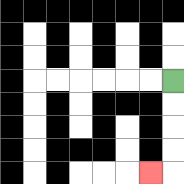{'start': '[7, 3]', 'end': '[6, 7]', 'path_directions': 'D,D,D,D,L', 'path_coordinates': '[[7, 3], [7, 4], [7, 5], [7, 6], [7, 7], [6, 7]]'}